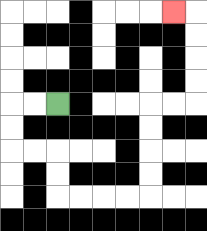{'start': '[2, 4]', 'end': '[7, 0]', 'path_directions': 'L,L,D,D,R,R,D,D,R,R,R,R,U,U,U,U,R,R,U,U,U,U,L', 'path_coordinates': '[[2, 4], [1, 4], [0, 4], [0, 5], [0, 6], [1, 6], [2, 6], [2, 7], [2, 8], [3, 8], [4, 8], [5, 8], [6, 8], [6, 7], [6, 6], [6, 5], [6, 4], [7, 4], [8, 4], [8, 3], [8, 2], [8, 1], [8, 0], [7, 0]]'}